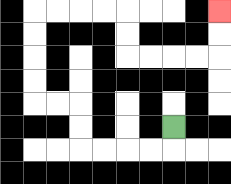{'start': '[7, 5]', 'end': '[9, 0]', 'path_directions': 'D,L,L,L,L,U,U,L,L,U,U,U,U,R,R,R,R,D,D,R,R,R,R,U,U', 'path_coordinates': '[[7, 5], [7, 6], [6, 6], [5, 6], [4, 6], [3, 6], [3, 5], [3, 4], [2, 4], [1, 4], [1, 3], [1, 2], [1, 1], [1, 0], [2, 0], [3, 0], [4, 0], [5, 0], [5, 1], [5, 2], [6, 2], [7, 2], [8, 2], [9, 2], [9, 1], [9, 0]]'}